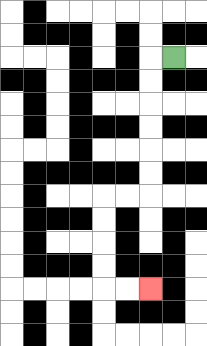{'start': '[7, 2]', 'end': '[6, 12]', 'path_directions': 'L,D,D,D,D,D,D,L,L,D,D,D,D,R,R', 'path_coordinates': '[[7, 2], [6, 2], [6, 3], [6, 4], [6, 5], [6, 6], [6, 7], [6, 8], [5, 8], [4, 8], [4, 9], [4, 10], [4, 11], [4, 12], [5, 12], [6, 12]]'}